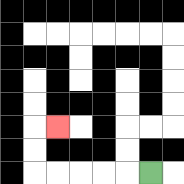{'start': '[6, 7]', 'end': '[2, 5]', 'path_directions': 'L,L,L,L,L,U,U,R', 'path_coordinates': '[[6, 7], [5, 7], [4, 7], [3, 7], [2, 7], [1, 7], [1, 6], [1, 5], [2, 5]]'}